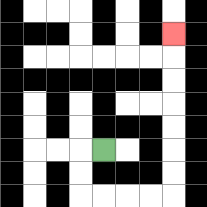{'start': '[4, 6]', 'end': '[7, 1]', 'path_directions': 'L,D,D,R,R,R,R,U,U,U,U,U,U,U', 'path_coordinates': '[[4, 6], [3, 6], [3, 7], [3, 8], [4, 8], [5, 8], [6, 8], [7, 8], [7, 7], [7, 6], [7, 5], [7, 4], [7, 3], [7, 2], [7, 1]]'}